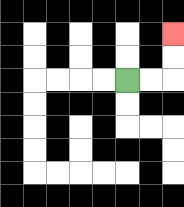{'start': '[5, 3]', 'end': '[7, 1]', 'path_directions': 'R,R,U,U', 'path_coordinates': '[[5, 3], [6, 3], [7, 3], [7, 2], [7, 1]]'}